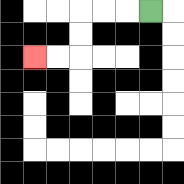{'start': '[6, 0]', 'end': '[1, 2]', 'path_directions': 'L,L,L,D,D,L,L', 'path_coordinates': '[[6, 0], [5, 0], [4, 0], [3, 0], [3, 1], [3, 2], [2, 2], [1, 2]]'}